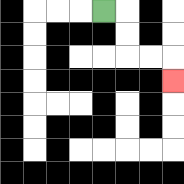{'start': '[4, 0]', 'end': '[7, 3]', 'path_directions': 'R,D,D,R,R,D', 'path_coordinates': '[[4, 0], [5, 0], [5, 1], [5, 2], [6, 2], [7, 2], [7, 3]]'}